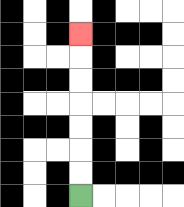{'start': '[3, 8]', 'end': '[3, 1]', 'path_directions': 'U,U,U,U,U,U,U', 'path_coordinates': '[[3, 8], [3, 7], [3, 6], [3, 5], [3, 4], [3, 3], [3, 2], [3, 1]]'}